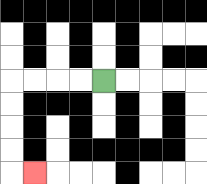{'start': '[4, 3]', 'end': '[1, 7]', 'path_directions': 'L,L,L,L,D,D,D,D,R', 'path_coordinates': '[[4, 3], [3, 3], [2, 3], [1, 3], [0, 3], [0, 4], [0, 5], [0, 6], [0, 7], [1, 7]]'}